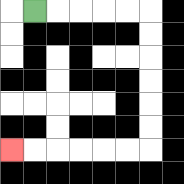{'start': '[1, 0]', 'end': '[0, 6]', 'path_directions': 'R,R,R,R,R,D,D,D,D,D,D,L,L,L,L,L,L', 'path_coordinates': '[[1, 0], [2, 0], [3, 0], [4, 0], [5, 0], [6, 0], [6, 1], [6, 2], [6, 3], [6, 4], [6, 5], [6, 6], [5, 6], [4, 6], [3, 6], [2, 6], [1, 6], [0, 6]]'}